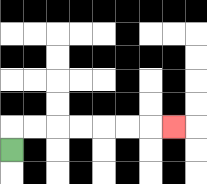{'start': '[0, 6]', 'end': '[7, 5]', 'path_directions': 'U,R,R,R,R,R,R,R', 'path_coordinates': '[[0, 6], [0, 5], [1, 5], [2, 5], [3, 5], [4, 5], [5, 5], [6, 5], [7, 5]]'}